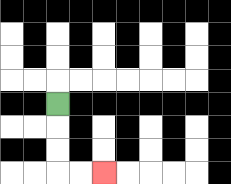{'start': '[2, 4]', 'end': '[4, 7]', 'path_directions': 'D,D,D,R,R', 'path_coordinates': '[[2, 4], [2, 5], [2, 6], [2, 7], [3, 7], [4, 7]]'}